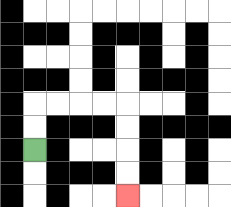{'start': '[1, 6]', 'end': '[5, 8]', 'path_directions': 'U,U,R,R,R,R,D,D,D,D', 'path_coordinates': '[[1, 6], [1, 5], [1, 4], [2, 4], [3, 4], [4, 4], [5, 4], [5, 5], [5, 6], [5, 7], [5, 8]]'}